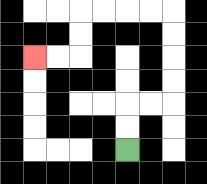{'start': '[5, 6]', 'end': '[1, 2]', 'path_directions': 'U,U,R,R,U,U,U,U,L,L,L,L,D,D,L,L', 'path_coordinates': '[[5, 6], [5, 5], [5, 4], [6, 4], [7, 4], [7, 3], [7, 2], [7, 1], [7, 0], [6, 0], [5, 0], [4, 0], [3, 0], [3, 1], [3, 2], [2, 2], [1, 2]]'}